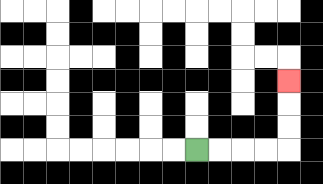{'start': '[8, 6]', 'end': '[12, 3]', 'path_directions': 'R,R,R,R,U,U,U', 'path_coordinates': '[[8, 6], [9, 6], [10, 6], [11, 6], [12, 6], [12, 5], [12, 4], [12, 3]]'}